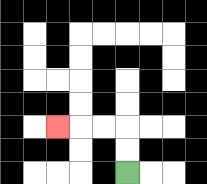{'start': '[5, 7]', 'end': '[2, 5]', 'path_directions': 'U,U,L,L,L', 'path_coordinates': '[[5, 7], [5, 6], [5, 5], [4, 5], [3, 5], [2, 5]]'}